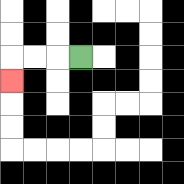{'start': '[3, 2]', 'end': '[0, 3]', 'path_directions': 'L,L,L,D', 'path_coordinates': '[[3, 2], [2, 2], [1, 2], [0, 2], [0, 3]]'}